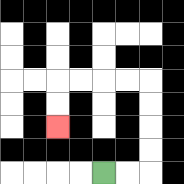{'start': '[4, 7]', 'end': '[2, 5]', 'path_directions': 'R,R,U,U,U,U,L,L,L,L,D,D', 'path_coordinates': '[[4, 7], [5, 7], [6, 7], [6, 6], [6, 5], [6, 4], [6, 3], [5, 3], [4, 3], [3, 3], [2, 3], [2, 4], [2, 5]]'}